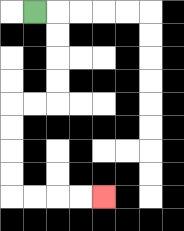{'start': '[1, 0]', 'end': '[4, 8]', 'path_directions': 'R,D,D,D,D,L,L,D,D,D,D,R,R,R,R', 'path_coordinates': '[[1, 0], [2, 0], [2, 1], [2, 2], [2, 3], [2, 4], [1, 4], [0, 4], [0, 5], [0, 6], [0, 7], [0, 8], [1, 8], [2, 8], [3, 8], [4, 8]]'}